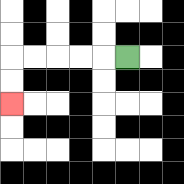{'start': '[5, 2]', 'end': '[0, 4]', 'path_directions': 'L,L,L,L,L,D,D', 'path_coordinates': '[[5, 2], [4, 2], [3, 2], [2, 2], [1, 2], [0, 2], [0, 3], [0, 4]]'}